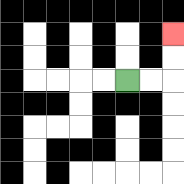{'start': '[5, 3]', 'end': '[7, 1]', 'path_directions': 'R,R,U,U', 'path_coordinates': '[[5, 3], [6, 3], [7, 3], [7, 2], [7, 1]]'}